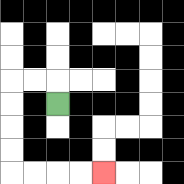{'start': '[2, 4]', 'end': '[4, 7]', 'path_directions': 'U,L,L,D,D,D,D,R,R,R,R', 'path_coordinates': '[[2, 4], [2, 3], [1, 3], [0, 3], [0, 4], [0, 5], [0, 6], [0, 7], [1, 7], [2, 7], [3, 7], [4, 7]]'}